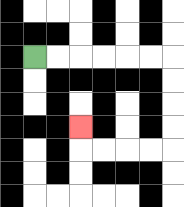{'start': '[1, 2]', 'end': '[3, 5]', 'path_directions': 'R,R,R,R,R,R,D,D,D,D,L,L,L,L,U', 'path_coordinates': '[[1, 2], [2, 2], [3, 2], [4, 2], [5, 2], [6, 2], [7, 2], [7, 3], [7, 4], [7, 5], [7, 6], [6, 6], [5, 6], [4, 6], [3, 6], [3, 5]]'}